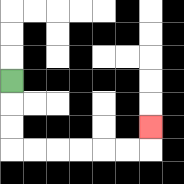{'start': '[0, 3]', 'end': '[6, 5]', 'path_directions': 'D,D,D,R,R,R,R,R,R,U', 'path_coordinates': '[[0, 3], [0, 4], [0, 5], [0, 6], [1, 6], [2, 6], [3, 6], [4, 6], [5, 6], [6, 6], [6, 5]]'}